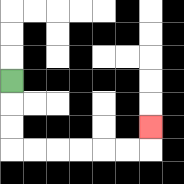{'start': '[0, 3]', 'end': '[6, 5]', 'path_directions': 'D,D,D,R,R,R,R,R,R,U', 'path_coordinates': '[[0, 3], [0, 4], [0, 5], [0, 6], [1, 6], [2, 6], [3, 6], [4, 6], [5, 6], [6, 6], [6, 5]]'}